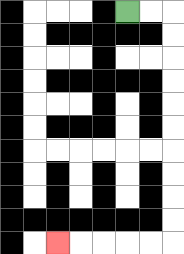{'start': '[5, 0]', 'end': '[2, 10]', 'path_directions': 'R,R,D,D,D,D,D,D,D,D,D,D,L,L,L,L,L', 'path_coordinates': '[[5, 0], [6, 0], [7, 0], [7, 1], [7, 2], [7, 3], [7, 4], [7, 5], [7, 6], [7, 7], [7, 8], [7, 9], [7, 10], [6, 10], [5, 10], [4, 10], [3, 10], [2, 10]]'}